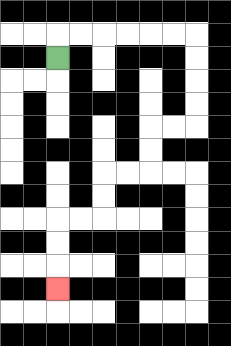{'start': '[2, 2]', 'end': '[2, 12]', 'path_directions': 'U,R,R,R,R,R,R,D,D,D,D,L,L,D,D,L,L,D,D,L,L,D,D,D', 'path_coordinates': '[[2, 2], [2, 1], [3, 1], [4, 1], [5, 1], [6, 1], [7, 1], [8, 1], [8, 2], [8, 3], [8, 4], [8, 5], [7, 5], [6, 5], [6, 6], [6, 7], [5, 7], [4, 7], [4, 8], [4, 9], [3, 9], [2, 9], [2, 10], [2, 11], [2, 12]]'}